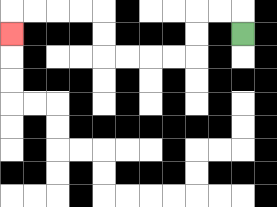{'start': '[10, 1]', 'end': '[0, 1]', 'path_directions': 'U,L,L,D,D,L,L,L,L,U,U,L,L,L,L,D', 'path_coordinates': '[[10, 1], [10, 0], [9, 0], [8, 0], [8, 1], [8, 2], [7, 2], [6, 2], [5, 2], [4, 2], [4, 1], [4, 0], [3, 0], [2, 0], [1, 0], [0, 0], [0, 1]]'}